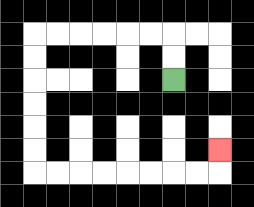{'start': '[7, 3]', 'end': '[9, 6]', 'path_directions': 'U,U,L,L,L,L,L,L,D,D,D,D,D,D,R,R,R,R,R,R,R,R,U', 'path_coordinates': '[[7, 3], [7, 2], [7, 1], [6, 1], [5, 1], [4, 1], [3, 1], [2, 1], [1, 1], [1, 2], [1, 3], [1, 4], [1, 5], [1, 6], [1, 7], [2, 7], [3, 7], [4, 7], [5, 7], [6, 7], [7, 7], [8, 7], [9, 7], [9, 6]]'}